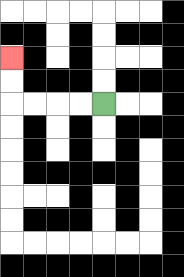{'start': '[4, 4]', 'end': '[0, 2]', 'path_directions': 'L,L,L,L,U,U', 'path_coordinates': '[[4, 4], [3, 4], [2, 4], [1, 4], [0, 4], [0, 3], [0, 2]]'}